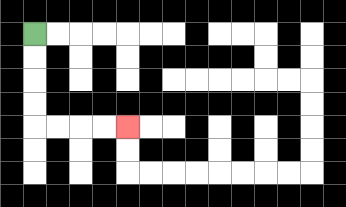{'start': '[1, 1]', 'end': '[5, 5]', 'path_directions': 'D,D,D,D,R,R,R,R', 'path_coordinates': '[[1, 1], [1, 2], [1, 3], [1, 4], [1, 5], [2, 5], [3, 5], [4, 5], [5, 5]]'}